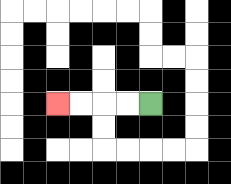{'start': '[6, 4]', 'end': '[2, 4]', 'path_directions': 'L,L,L,L', 'path_coordinates': '[[6, 4], [5, 4], [4, 4], [3, 4], [2, 4]]'}